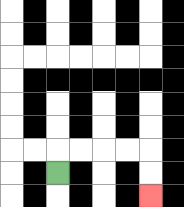{'start': '[2, 7]', 'end': '[6, 8]', 'path_directions': 'U,R,R,R,R,D,D', 'path_coordinates': '[[2, 7], [2, 6], [3, 6], [4, 6], [5, 6], [6, 6], [6, 7], [6, 8]]'}